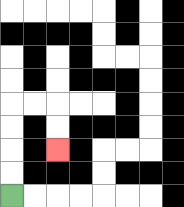{'start': '[0, 8]', 'end': '[2, 6]', 'path_directions': 'U,U,U,U,R,R,D,D', 'path_coordinates': '[[0, 8], [0, 7], [0, 6], [0, 5], [0, 4], [1, 4], [2, 4], [2, 5], [2, 6]]'}